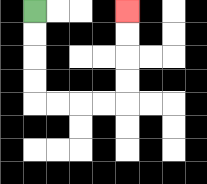{'start': '[1, 0]', 'end': '[5, 0]', 'path_directions': 'D,D,D,D,R,R,R,R,U,U,U,U', 'path_coordinates': '[[1, 0], [1, 1], [1, 2], [1, 3], [1, 4], [2, 4], [3, 4], [4, 4], [5, 4], [5, 3], [5, 2], [5, 1], [5, 0]]'}